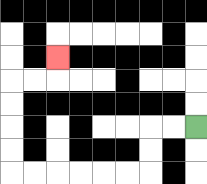{'start': '[8, 5]', 'end': '[2, 2]', 'path_directions': 'L,L,D,D,L,L,L,L,L,L,U,U,U,U,R,R,U', 'path_coordinates': '[[8, 5], [7, 5], [6, 5], [6, 6], [6, 7], [5, 7], [4, 7], [3, 7], [2, 7], [1, 7], [0, 7], [0, 6], [0, 5], [0, 4], [0, 3], [1, 3], [2, 3], [2, 2]]'}